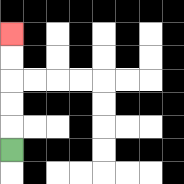{'start': '[0, 6]', 'end': '[0, 1]', 'path_directions': 'U,U,U,U,U', 'path_coordinates': '[[0, 6], [0, 5], [0, 4], [0, 3], [0, 2], [0, 1]]'}